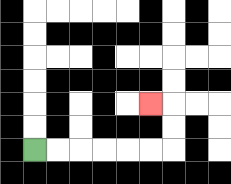{'start': '[1, 6]', 'end': '[6, 4]', 'path_directions': 'R,R,R,R,R,R,U,U,L', 'path_coordinates': '[[1, 6], [2, 6], [3, 6], [4, 6], [5, 6], [6, 6], [7, 6], [7, 5], [7, 4], [6, 4]]'}